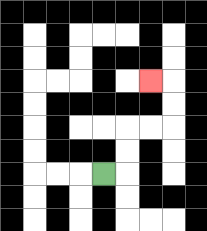{'start': '[4, 7]', 'end': '[6, 3]', 'path_directions': 'R,U,U,R,R,U,U,L', 'path_coordinates': '[[4, 7], [5, 7], [5, 6], [5, 5], [6, 5], [7, 5], [7, 4], [7, 3], [6, 3]]'}